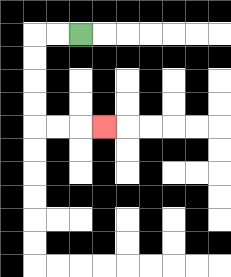{'start': '[3, 1]', 'end': '[4, 5]', 'path_directions': 'L,L,D,D,D,D,R,R,R', 'path_coordinates': '[[3, 1], [2, 1], [1, 1], [1, 2], [1, 3], [1, 4], [1, 5], [2, 5], [3, 5], [4, 5]]'}